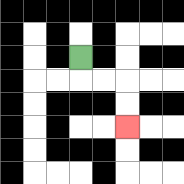{'start': '[3, 2]', 'end': '[5, 5]', 'path_directions': 'D,R,R,D,D', 'path_coordinates': '[[3, 2], [3, 3], [4, 3], [5, 3], [5, 4], [5, 5]]'}